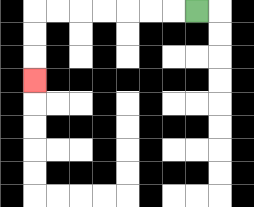{'start': '[8, 0]', 'end': '[1, 3]', 'path_directions': 'L,L,L,L,L,L,L,D,D,D', 'path_coordinates': '[[8, 0], [7, 0], [6, 0], [5, 0], [4, 0], [3, 0], [2, 0], [1, 0], [1, 1], [1, 2], [1, 3]]'}